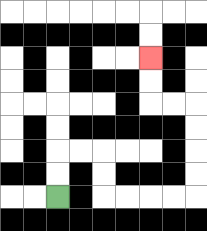{'start': '[2, 8]', 'end': '[6, 2]', 'path_directions': 'U,U,R,R,D,D,R,R,R,R,U,U,U,U,L,L,U,U', 'path_coordinates': '[[2, 8], [2, 7], [2, 6], [3, 6], [4, 6], [4, 7], [4, 8], [5, 8], [6, 8], [7, 8], [8, 8], [8, 7], [8, 6], [8, 5], [8, 4], [7, 4], [6, 4], [6, 3], [6, 2]]'}